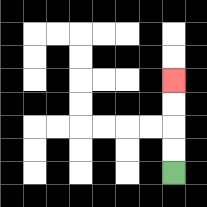{'start': '[7, 7]', 'end': '[7, 3]', 'path_directions': 'U,U,U,U', 'path_coordinates': '[[7, 7], [7, 6], [7, 5], [7, 4], [7, 3]]'}